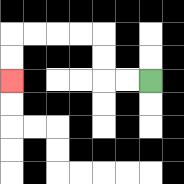{'start': '[6, 3]', 'end': '[0, 3]', 'path_directions': 'L,L,U,U,L,L,L,L,D,D', 'path_coordinates': '[[6, 3], [5, 3], [4, 3], [4, 2], [4, 1], [3, 1], [2, 1], [1, 1], [0, 1], [0, 2], [0, 3]]'}